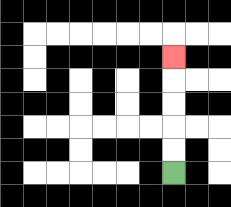{'start': '[7, 7]', 'end': '[7, 2]', 'path_directions': 'U,U,U,U,U', 'path_coordinates': '[[7, 7], [7, 6], [7, 5], [7, 4], [7, 3], [7, 2]]'}